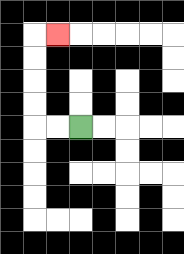{'start': '[3, 5]', 'end': '[2, 1]', 'path_directions': 'L,L,U,U,U,U,R', 'path_coordinates': '[[3, 5], [2, 5], [1, 5], [1, 4], [1, 3], [1, 2], [1, 1], [2, 1]]'}